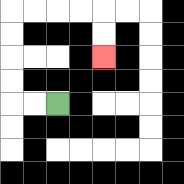{'start': '[2, 4]', 'end': '[4, 2]', 'path_directions': 'L,L,U,U,U,U,R,R,R,R,D,D', 'path_coordinates': '[[2, 4], [1, 4], [0, 4], [0, 3], [0, 2], [0, 1], [0, 0], [1, 0], [2, 0], [3, 0], [4, 0], [4, 1], [4, 2]]'}